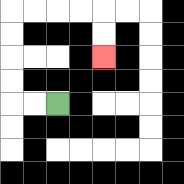{'start': '[2, 4]', 'end': '[4, 2]', 'path_directions': 'L,L,U,U,U,U,R,R,R,R,D,D', 'path_coordinates': '[[2, 4], [1, 4], [0, 4], [0, 3], [0, 2], [0, 1], [0, 0], [1, 0], [2, 0], [3, 0], [4, 0], [4, 1], [4, 2]]'}